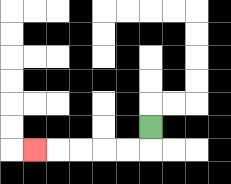{'start': '[6, 5]', 'end': '[1, 6]', 'path_directions': 'D,L,L,L,L,L', 'path_coordinates': '[[6, 5], [6, 6], [5, 6], [4, 6], [3, 6], [2, 6], [1, 6]]'}